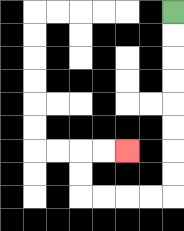{'start': '[7, 0]', 'end': '[5, 6]', 'path_directions': 'D,D,D,D,D,D,D,D,L,L,L,L,U,U,R,R', 'path_coordinates': '[[7, 0], [7, 1], [7, 2], [7, 3], [7, 4], [7, 5], [7, 6], [7, 7], [7, 8], [6, 8], [5, 8], [4, 8], [3, 8], [3, 7], [3, 6], [4, 6], [5, 6]]'}